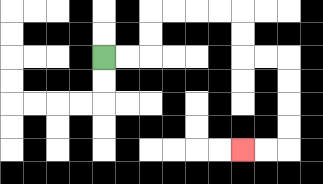{'start': '[4, 2]', 'end': '[10, 6]', 'path_directions': 'R,R,U,U,R,R,R,R,D,D,R,R,D,D,D,D,L,L', 'path_coordinates': '[[4, 2], [5, 2], [6, 2], [6, 1], [6, 0], [7, 0], [8, 0], [9, 0], [10, 0], [10, 1], [10, 2], [11, 2], [12, 2], [12, 3], [12, 4], [12, 5], [12, 6], [11, 6], [10, 6]]'}